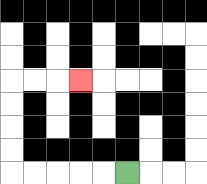{'start': '[5, 7]', 'end': '[3, 3]', 'path_directions': 'L,L,L,L,L,U,U,U,U,R,R,R', 'path_coordinates': '[[5, 7], [4, 7], [3, 7], [2, 7], [1, 7], [0, 7], [0, 6], [0, 5], [0, 4], [0, 3], [1, 3], [2, 3], [3, 3]]'}